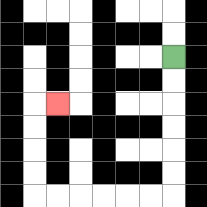{'start': '[7, 2]', 'end': '[2, 4]', 'path_directions': 'D,D,D,D,D,D,L,L,L,L,L,L,U,U,U,U,R', 'path_coordinates': '[[7, 2], [7, 3], [7, 4], [7, 5], [7, 6], [7, 7], [7, 8], [6, 8], [5, 8], [4, 8], [3, 8], [2, 8], [1, 8], [1, 7], [1, 6], [1, 5], [1, 4], [2, 4]]'}